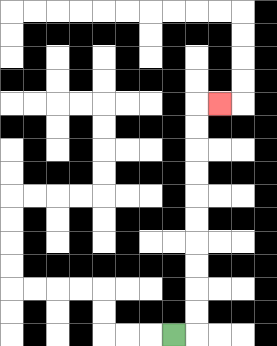{'start': '[7, 14]', 'end': '[9, 4]', 'path_directions': 'R,U,U,U,U,U,U,U,U,U,U,R', 'path_coordinates': '[[7, 14], [8, 14], [8, 13], [8, 12], [8, 11], [8, 10], [8, 9], [8, 8], [8, 7], [8, 6], [8, 5], [8, 4], [9, 4]]'}